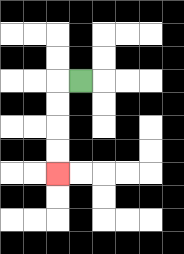{'start': '[3, 3]', 'end': '[2, 7]', 'path_directions': 'L,D,D,D,D', 'path_coordinates': '[[3, 3], [2, 3], [2, 4], [2, 5], [2, 6], [2, 7]]'}